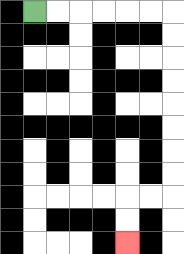{'start': '[1, 0]', 'end': '[5, 10]', 'path_directions': 'R,R,R,R,R,R,D,D,D,D,D,D,D,D,L,L,D,D', 'path_coordinates': '[[1, 0], [2, 0], [3, 0], [4, 0], [5, 0], [6, 0], [7, 0], [7, 1], [7, 2], [7, 3], [7, 4], [7, 5], [7, 6], [7, 7], [7, 8], [6, 8], [5, 8], [5, 9], [5, 10]]'}